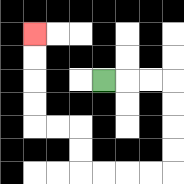{'start': '[4, 3]', 'end': '[1, 1]', 'path_directions': 'R,R,R,D,D,D,D,L,L,L,L,U,U,L,L,U,U,U,U', 'path_coordinates': '[[4, 3], [5, 3], [6, 3], [7, 3], [7, 4], [7, 5], [7, 6], [7, 7], [6, 7], [5, 7], [4, 7], [3, 7], [3, 6], [3, 5], [2, 5], [1, 5], [1, 4], [1, 3], [1, 2], [1, 1]]'}